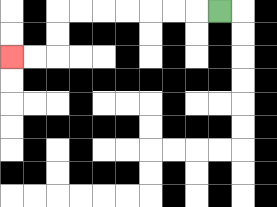{'start': '[9, 0]', 'end': '[0, 2]', 'path_directions': 'L,L,L,L,L,L,L,D,D,L,L', 'path_coordinates': '[[9, 0], [8, 0], [7, 0], [6, 0], [5, 0], [4, 0], [3, 0], [2, 0], [2, 1], [2, 2], [1, 2], [0, 2]]'}